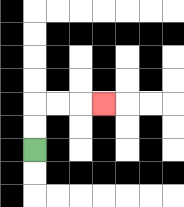{'start': '[1, 6]', 'end': '[4, 4]', 'path_directions': 'U,U,R,R,R', 'path_coordinates': '[[1, 6], [1, 5], [1, 4], [2, 4], [3, 4], [4, 4]]'}